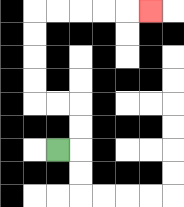{'start': '[2, 6]', 'end': '[6, 0]', 'path_directions': 'R,U,U,L,L,U,U,U,U,R,R,R,R,R', 'path_coordinates': '[[2, 6], [3, 6], [3, 5], [3, 4], [2, 4], [1, 4], [1, 3], [1, 2], [1, 1], [1, 0], [2, 0], [3, 0], [4, 0], [5, 0], [6, 0]]'}